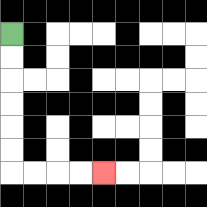{'start': '[0, 1]', 'end': '[4, 7]', 'path_directions': 'D,D,D,D,D,D,R,R,R,R', 'path_coordinates': '[[0, 1], [0, 2], [0, 3], [0, 4], [0, 5], [0, 6], [0, 7], [1, 7], [2, 7], [3, 7], [4, 7]]'}